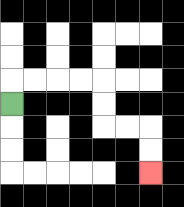{'start': '[0, 4]', 'end': '[6, 7]', 'path_directions': 'U,R,R,R,R,D,D,R,R,D,D', 'path_coordinates': '[[0, 4], [0, 3], [1, 3], [2, 3], [3, 3], [4, 3], [4, 4], [4, 5], [5, 5], [6, 5], [6, 6], [6, 7]]'}